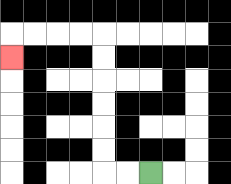{'start': '[6, 7]', 'end': '[0, 2]', 'path_directions': 'L,L,U,U,U,U,U,U,L,L,L,L,D', 'path_coordinates': '[[6, 7], [5, 7], [4, 7], [4, 6], [4, 5], [4, 4], [4, 3], [4, 2], [4, 1], [3, 1], [2, 1], [1, 1], [0, 1], [0, 2]]'}